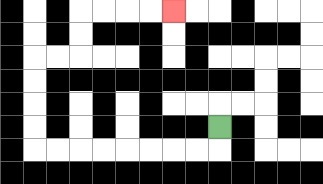{'start': '[9, 5]', 'end': '[7, 0]', 'path_directions': 'D,L,L,L,L,L,L,L,L,U,U,U,U,R,R,U,U,R,R,R,R', 'path_coordinates': '[[9, 5], [9, 6], [8, 6], [7, 6], [6, 6], [5, 6], [4, 6], [3, 6], [2, 6], [1, 6], [1, 5], [1, 4], [1, 3], [1, 2], [2, 2], [3, 2], [3, 1], [3, 0], [4, 0], [5, 0], [6, 0], [7, 0]]'}